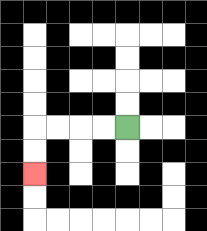{'start': '[5, 5]', 'end': '[1, 7]', 'path_directions': 'L,L,L,L,D,D', 'path_coordinates': '[[5, 5], [4, 5], [3, 5], [2, 5], [1, 5], [1, 6], [1, 7]]'}